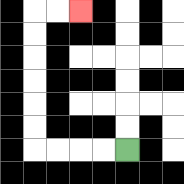{'start': '[5, 6]', 'end': '[3, 0]', 'path_directions': 'L,L,L,L,U,U,U,U,U,U,R,R', 'path_coordinates': '[[5, 6], [4, 6], [3, 6], [2, 6], [1, 6], [1, 5], [1, 4], [1, 3], [1, 2], [1, 1], [1, 0], [2, 0], [3, 0]]'}